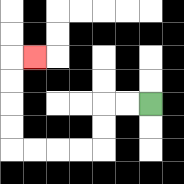{'start': '[6, 4]', 'end': '[1, 2]', 'path_directions': 'L,L,D,D,L,L,L,L,U,U,U,U,R', 'path_coordinates': '[[6, 4], [5, 4], [4, 4], [4, 5], [4, 6], [3, 6], [2, 6], [1, 6], [0, 6], [0, 5], [0, 4], [0, 3], [0, 2], [1, 2]]'}